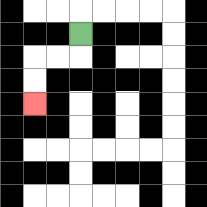{'start': '[3, 1]', 'end': '[1, 4]', 'path_directions': 'D,L,L,D,D', 'path_coordinates': '[[3, 1], [3, 2], [2, 2], [1, 2], [1, 3], [1, 4]]'}